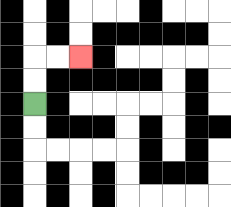{'start': '[1, 4]', 'end': '[3, 2]', 'path_directions': 'U,U,R,R', 'path_coordinates': '[[1, 4], [1, 3], [1, 2], [2, 2], [3, 2]]'}